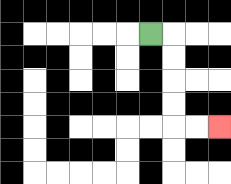{'start': '[6, 1]', 'end': '[9, 5]', 'path_directions': 'R,D,D,D,D,R,R', 'path_coordinates': '[[6, 1], [7, 1], [7, 2], [7, 3], [7, 4], [7, 5], [8, 5], [9, 5]]'}